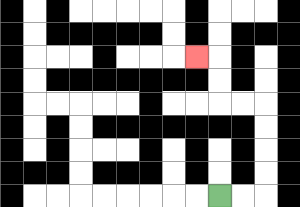{'start': '[9, 8]', 'end': '[8, 2]', 'path_directions': 'R,R,U,U,U,U,L,L,U,U,L', 'path_coordinates': '[[9, 8], [10, 8], [11, 8], [11, 7], [11, 6], [11, 5], [11, 4], [10, 4], [9, 4], [9, 3], [9, 2], [8, 2]]'}